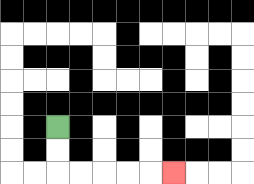{'start': '[2, 5]', 'end': '[7, 7]', 'path_directions': 'D,D,R,R,R,R,R', 'path_coordinates': '[[2, 5], [2, 6], [2, 7], [3, 7], [4, 7], [5, 7], [6, 7], [7, 7]]'}